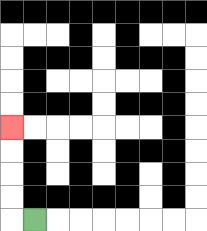{'start': '[1, 9]', 'end': '[0, 5]', 'path_directions': 'L,U,U,U,U', 'path_coordinates': '[[1, 9], [0, 9], [0, 8], [0, 7], [0, 6], [0, 5]]'}